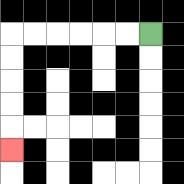{'start': '[6, 1]', 'end': '[0, 6]', 'path_directions': 'L,L,L,L,L,L,D,D,D,D,D', 'path_coordinates': '[[6, 1], [5, 1], [4, 1], [3, 1], [2, 1], [1, 1], [0, 1], [0, 2], [0, 3], [0, 4], [0, 5], [0, 6]]'}